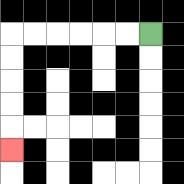{'start': '[6, 1]', 'end': '[0, 6]', 'path_directions': 'L,L,L,L,L,L,D,D,D,D,D', 'path_coordinates': '[[6, 1], [5, 1], [4, 1], [3, 1], [2, 1], [1, 1], [0, 1], [0, 2], [0, 3], [0, 4], [0, 5], [0, 6]]'}